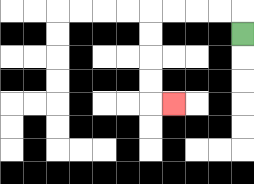{'start': '[10, 1]', 'end': '[7, 4]', 'path_directions': 'U,L,L,L,L,D,D,D,D,R', 'path_coordinates': '[[10, 1], [10, 0], [9, 0], [8, 0], [7, 0], [6, 0], [6, 1], [6, 2], [6, 3], [6, 4], [7, 4]]'}